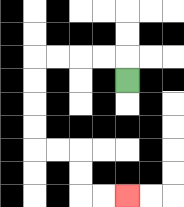{'start': '[5, 3]', 'end': '[5, 8]', 'path_directions': 'U,L,L,L,L,D,D,D,D,R,R,D,D,R,R', 'path_coordinates': '[[5, 3], [5, 2], [4, 2], [3, 2], [2, 2], [1, 2], [1, 3], [1, 4], [1, 5], [1, 6], [2, 6], [3, 6], [3, 7], [3, 8], [4, 8], [5, 8]]'}